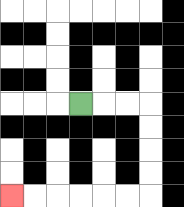{'start': '[3, 4]', 'end': '[0, 8]', 'path_directions': 'R,R,R,D,D,D,D,L,L,L,L,L,L', 'path_coordinates': '[[3, 4], [4, 4], [5, 4], [6, 4], [6, 5], [6, 6], [6, 7], [6, 8], [5, 8], [4, 8], [3, 8], [2, 8], [1, 8], [0, 8]]'}